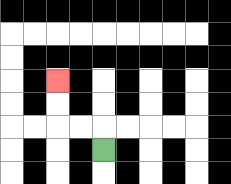{'start': '[4, 6]', 'end': '[2, 3]', 'path_directions': 'U,L,L,U,U', 'path_coordinates': '[[4, 6], [4, 5], [3, 5], [2, 5], [2, 4], [2, 3]]'}